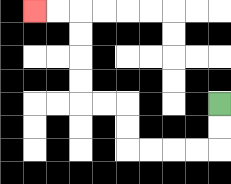{'start': '[9, 4]', 'end': '[1, 0]', 'path_directions': 'D,D,L,L,L,L,U,U,L,L,U,U,U,U,L,L', 'path_coordinates': '[[9, 4], [9, 5], [9, 6], [8, 6], [7, 6], [6, 6], [5, 6], [5, 5], [5, 4], [4, 4], [3, 4], [3, 3], [3, 2], [3, 1], [3, 0], [2, 0], [1, 0]]'}